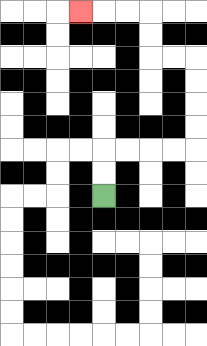{'start': '[4, 8]', 'end': '[3, 0]', 'path_directions': 'U,U,R,R,R,R,U,U,U,U,L,L,U,U,L,L,L', 'path_coordinates': '[[4, 8], [4, 7], [4, 6], [5, 6], [6, 6], [7, 6], [8, 6], [8, 5], [8, 4], [8, 3], [8, 2], [7, 2], [6, 2], [6, 1], [6, 0], [5, 0], [4, 0], [3, 0]]'}